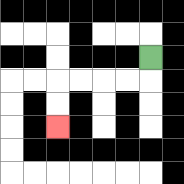{'start': '[6, 2]', 'end': '[2, 5]', 'path_directions': 'D,L,L,L,L,D,D', 'path_coordinates': '[[6, 2], [6, 3], [5, 3], [4, 3], [3, 3], [2, 3], [2, 4], [2, 5]]'}